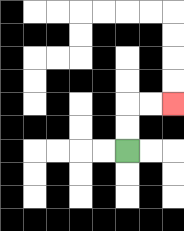{'start': '[5, 6]', 'end': '[7, 4]', 'path_directions': 'U,U,R,R', 'path_coordinates': '[[5, 6], [5, 5], [5, 4], [6, 4], [7, 4]]'}